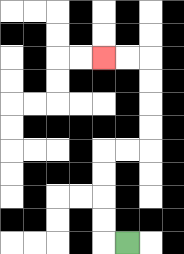{'start': '[5, 10]', 'end': '[4, 2]', 'path_directions': 'L,U,U,U,U,R,R,U,U,U,U,L,L', 'path_coordinates': '[[5, 10], [4, 10], [4, 9], [4, 8], [4, 7], [4, 6], [5, 6], [6, 6], [6, 5], [6, 4], [6, 3], [6, 2], [5, 2], [4, 2]]'}